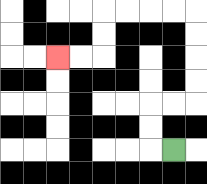{'start': '[7, 6]', 'end': '[2, 2]', 'path_directions': 'L,U,U,R,R,U,U,U,U,L,L,L,L,D,D,L,L', 'path_coordinates': '[[7, 6], [6, 6], [6, 5], [6, 4], [7, 4], [8, 4], [8, 3], [8, 2], [8, 1], [8, 0], [7, 0], [6, 0], [5, 0], [4, 0], [4, 1], [4, 2], [3, 2], [2, 2]]'}